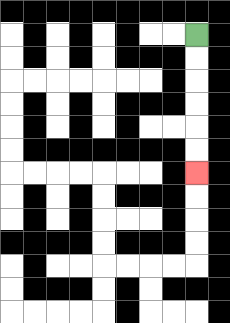{'start': '[8, 1]', 'end': '[8, 7]', 'path_directions': 'D,D,D,D,D,D', 'path_coordinates': '[[8, 1], [8, 2], [8, 3], [8, 4], [8, 5], [8, 6], [8, 7]]'}